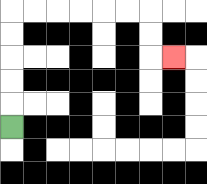{'start': '[0, 5]', 'end': '[7, 2]', 'path_directions': 'U,U,U,U,U,R,R,R,R,R,R,D,D,R', 'path_coordinates': '[[0, 5], [0, 4], [0, 3], [0, 2], [0, 1], [0, 0], [1, 0], [2, 0], [3, 0], [4, 0], [5, 0], [6, 0], [6, 1], [6, 2], [7, 2]]'}